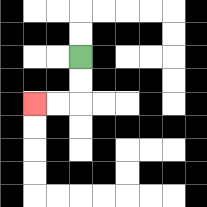{'start': '[3, 2]', 'end': '[1, 4]', 'path_directions': 'D,D,L,L', 'path_coordinates': '[[3, 2], [3, 3], [3, 4], [2, 4], [1, 4]]'}